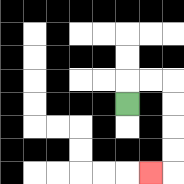{'start': '[5, 4]', 'end': '[6, 7]', 'path_directions': 'U,R,R,D,D,D,D,L', 'path_coordinates': '[[5, 4], [5, 3], [6, 3], [7, 3], [7, 4], [7, 5], [7, 6], [7, 7], [6, 7]]'}